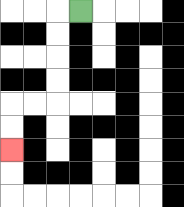{'start': '[3, 0]', 'end': '[0, 6]', 'path_directions': 'L,D,D,D,D,L,L,D,D', 'path_coordinates': '[[3, 0], [2, 0], [2, 1], [2, 2], [2, 3], [2, 4], [1, 4], [0, 4], [0, 5], [0, 6]]'}